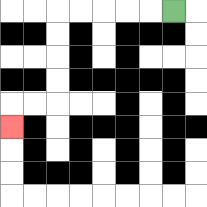{'start': '[7, 0]', 'end': '[0, 5]', 'path_directions': 'L,L,L,L,L,D,D,D,D,L,L,D', 'path_coordinates': '[[7, 0], [6, 0], [5, 0], [4, 0], [3, 0], [2, 0], [2, 1], [2, 2], [2, 3], [2, 4], [1, 4], [0, 4], [0, 5]]'}